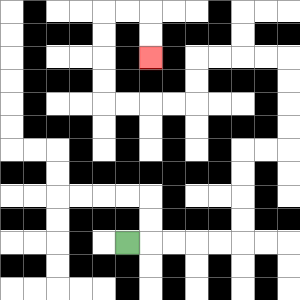{'start': '[5, 10]', 'end': '[6, 2]', 'path_directions': 'R,R,R,R,R,U,U,U,U,R,R,U,U,U,U,L,L,L,L,D,D,L,L,L,L,U,U,U,U,R,R,D,D', 'path_coordinates': '[[5, 10], [6, 10], [7, 10], [8, 10], [9, 10], [10, 10], [10, 9], [10, 8], [10, 7], [10, 6], [11, 6], [12, 6], [12, 5], [12, 4], [12, 3], [12, 2], [11, 2], [10, 2], [9, 2], [8, 2], [8, 3], [8, 4], [7, 4], [6, 4], [5, 4], [4, 4], [4, 3], [4, 2], [4, 1], [4, 0], [5, 0], [6, 0], [6, 1], [6, 2]]'}